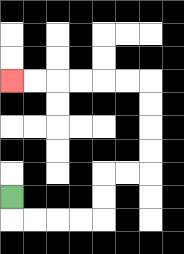{'start': '[0, 8]', 'end': '[0, 3]', 'path_directions': 'D,R,R,R,R,U,U,R,R,U,U,U,U,L,L,L,L,L,L', 'path_coordinates': '[[0, 8], [0, 9], [1, 9], [2, 9], [3, 9], [4, 9], [4, 8], [4, 7], [5, 7], [6, 7], [6, 6], [6, 5], [6, 4], [6, 3], [5, 3], [4, 3], [3, 3], [2, 3], [1, 3], [0, 3]]'}